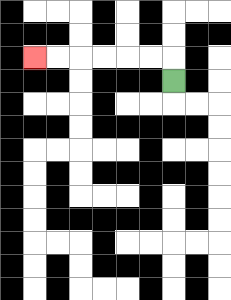{'start': '[7, 3]', 'end': '[1, 2]', 'path_directions': 'U,L,L,L,L,L,L', 'path_coordinates': '[[7, 3], [7, 2], [6, 2], [5, 2], [4, 2], [3, 2], [2, 2], [1, 2]]'}